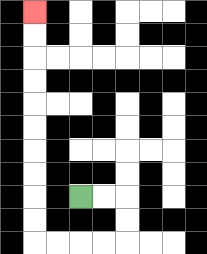{'start': '[3, 8]', 'end': '[1, 0]', 'path_directions': 'R,R,D,D,L,L,L,L,U,U,U,U,U,U,U,U,U,U', 'path_coordinates': '[[3, 8], [4, 8], [5, 8], [5, 9], [5, 10], [4, 10], [3, 10], [2, 10], [1, 10], [1, 9], [1, 8], [1, 7], [1, 6], [1, 5], [1, 4], [1, 3], [1, 2], [1, 1], [1, 0]]'}